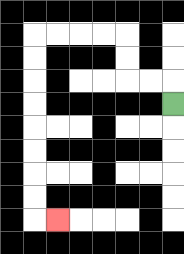{'start': '[7, 4]', 'end': '[2, 9]', 'path_directions': 'U,L,L,U,U,L,L,L,L,D,D,D,D,D,D,D,D,R', 'path_coordinates': '[[7, 4], [7, 3], [6, 3], [5, 3], [5, 2], [5, 1], [4, 1], [3, 1], [2, 1], [1, 1], [1, 2], [1, 3], [1, 4], [1, 5], [1, 6], [1, 7], [1, 8], [1, 9], [2, 9]]'}